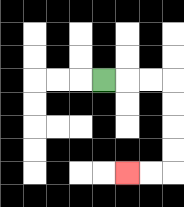{'start': '[4, 3]', 'end': '[5, 7]', 'path_directions': 'R,R,R,D,D,D,D,L,L', 'path_coordinates': '[[4, 3], [5, 3], [6, 3], [7, 3], [7, 4], [7, 5], [7, 6], [7, 7], [6, 7], [5, 7]]'}